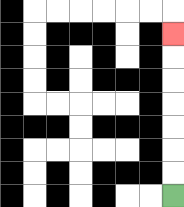{'start': '[7, 8]', 'end': '[7, 1]', 'path_directions': 'U,U,U,U,U,U,U', 'path_coordinates': '[[7, 8], [7, 7], [7, 6], [7, 5], [7, 4], [7, 3], [7, 2], [7, 1]]'}